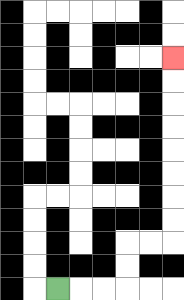{'start': '[2, 12]', 'end': '[7, 2]', 'path_directions': 'R,R,R,U,U,R,R,U,U,U,U,U,U,U,U', 'path_coordinates': '[[2, 12], [3, 12], [4, 12], [5, 12], [5, 11], [5, 10], [6, 10], [7, 10], [7, 9], [7, 8], [7, 7], [7, 6], [7, 5], [7, 4], [7, 3], [7, 2]]'}